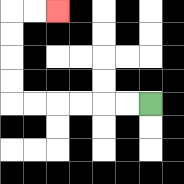{'start': '[6, 4]', 'end': '[2, 0]', 'path_directions': 'L,L,L,L,L,L,U,U,U,U,R,R', 'path_coordinates': '[[6, 4], [5, 4], [4, 4], [3, 4], [2, 4], [1, 4], [0, 4], [0, 3], [0, 2], [0, 1], [0, 0], [1, 0], [2, 0]]'}